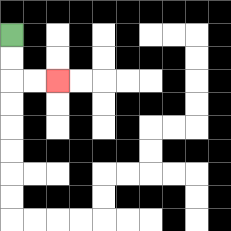{'start': '[0, 1]', 'end': '[2, 3]', 'path_directions': 'D,D,R,R', 'path_coordinates': '[[0, 1], [0, 2], [0, 3], [1, 3], [2, 3]]'}